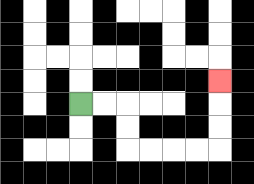{'start': '[3, 4]', 'end': '[9, 3]', 'path_directions': 'R,R,D,D,R,R,R,R,U,U,U', 'path_coordinates': '[[3, 4], [4, 4], [5, 4], [5, 5], [5, 6], [6, 6], [7, 6], [8, 6], [9, 6], [9, 5], [9, 4], [9, 3]]'}